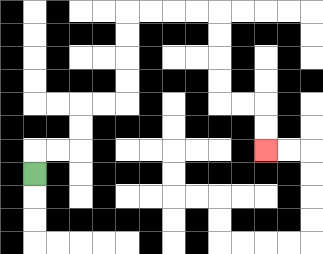{'start': '[1, 7]', 'end': '[11, 6]', 'path_directions': 'U,R,R,U,U,R,R,U,U,U,U,R,R,R,R,D,D,D,D,R,R,D,D', 'path_coordinates': '[[1, 7], [1, 6], [2, 6], [3, 6], [3, 5], [3, 4], [4, 4], [5, 4], [5, 3], [5, 2], [5, 1], [5, 0], [6, 0], [7, 0], [8, 0], [9, 0], [9, 1], [9, 2], [9, 3], [9, 4], [10, 4], [11, 4], [11, 5], [11, 6]]'}